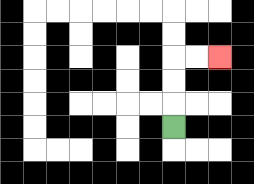{'start': '[7, 5]', 'end': '[9, 2]', 'path_directions': 'U,U,U,R,R', 'path_coordinates': '[[7, 5], [7, 4], [7, 3], [7, 2], [8, 2], [9, 2]]'}